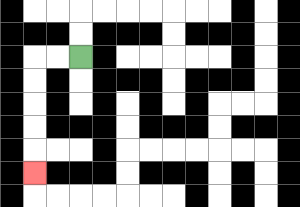{'start': '[3, 2]', 'end': '[1, 7]', 'path_directions': 'L,L,D,D,D,D,D', 'path_coordinates': '[[3, 2], [2, 2], [1, 2], [1, 3], [1, 4], [1, 5], [1, 6], [1, 7]]'}